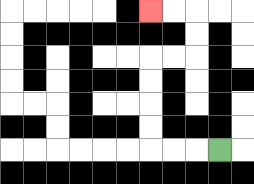{'start': '[9, 6]', 'end': '[6, 0]', 'path_directions': 'L,L,L,U,U,U,U,R,R,U,U,L,L', 'path_coordinates': '[[9, 6], [8, 6], [7, 6], [6, 6], [6, 5], [6, 4], [6, 3], [6, 2], [7, 2], [8, 2], [8, 1], [8, 0], [7, 0], [6, 0]]'}